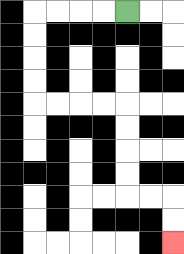{'start': '[5, 0]', 'end': '[7, 10]', 'path_directions': 'L,L,L,L,D,D,D,D,R,R,R,R,D,D,D,D,R,R,D,D', 'path_coordinates': '[[5, 0], [4, 0], [3, 0], [2, 0], [1, 0], [1, 1], [1, 2], [1, 3], [1, 4], [2, 4], [3, 4], [4, 4], [5, 4], [5, 5], [5, 6], [5, 7], [5, 8], [6, 8], [7, 8], [7, 9], [7, 10]]'}